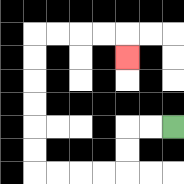{'start': '[7, 5]', 'end': '[5, 2]', 'path_directions': 'L,L,D,D,L,L,L,L,U,U,U,U,U,U,R,R,R,R,D', 'path_coordinates': '[[7, 5], [6, 5], [5, 5], [5, 6], [5, 7], [4, 7], [3, 7], [2, 7], [1, 7], [1, 6], [1, 5], [1, 4], [1, 3], [1, 2], [1, 1], [2, 1], [3, 1], [4, 1], [5, 1], [5, 2]]'}